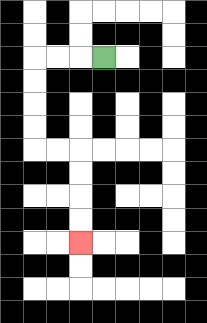{'start': '[4, 2]', 'end': '[3, 10]', 'path_directions': 'L,L,L,D,D,D,D,R,R,D,D,D,D', 'path_coordinates': '[[4, 2], [3, 2], [2, 2], [1, 2], [1, 3], [1, 4], [1, 5], [1, 6], [2, 6], [3, 6], [3, 7], [3, 8], [3, 9], [3, 10]]'}